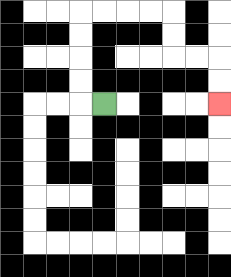{'start': '[4, 4]', 'end': '[9, 4]', 'path_directions': 'L,U,U,U,U,R,R,R,R,D,D,R,R,D,D', 'path_coordinates': '[[4, 4], [3, 4], [3, 3], [3, 2], [3, 1], [3, 0], [4, 0], [5, 0], [6, 0], [7, 0], [7, 1], [7, 2], [8, 2], [9, 2], [9, 3], [9, 4]]'}